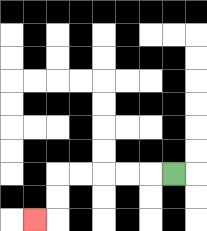{'start': '[7, 7]', 'end': '[1, 9]', 'path_directions': 'L,L,L,L,L,D,D,L', 'path_coordinates': '[[7, 7], [6, 7], [5, 7], [4, 7], [3, 7], [2, 7], [2, 8], [2, 9], [1, 9]]'}